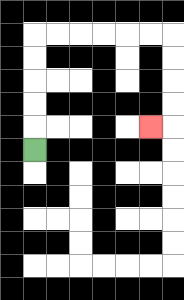{'start': '[1, 6]', 'end': '[6, 5]', 'path_directions': 'U,U,U,U,U,R,R,R,R,R,R,D,D,D,D,L', 'path_coordinates': '[[1, 6], [1, 5], [1, 4], [1, 3], [1, 2], [1, 1], [2, 1], [3, 1], [4, 1], [5, 1], [6, 1], [7, 1], [7, 2], [7, 3], [7, 4], [7, 5], [6, 5]]'}